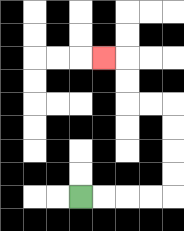{'start': '[3, 8]', 'end': '[4, 2]', 'path_directions': 'R,R,R,R,U,U,U,U,L,L,U,U,L', 'path_coordinates': '[[3, 8], [4, 8], [5, 8], [6, 8], [7, 8], [7, 7], [7, 6], [7, 5], [7, 4], [6, 4], [5, 4], [5, 3], [5, 2], [4, 2]]'}